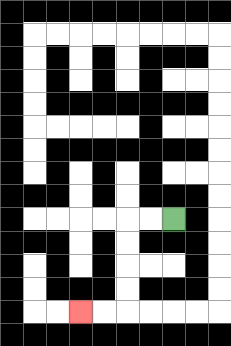{'start': '[7, 9]', 'end': '[3, 13]', 'path_directions': 'L,L,D,D,D,D,L,L', 'path_coordinates': '[[7, 9], [6, 9], [5, 9], [5, 10], [5, 11], [5, 12], [5, 13], [4, 13], [3, 13]]'}